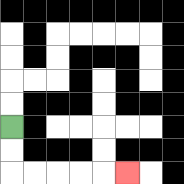{'start': '[0, 5]', 'end': '[5, 7]', 'path_directions': 'D,D,R,R,R,R,R', 'path_coordinates': '[[0, 5], [0, 6], [0, 7], [1, 7], [2, 7], [3, 7], [4, 7], [5, 7]]'}